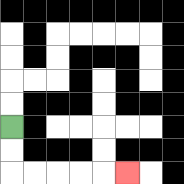{'start': '[0, 5]', 'end': '[5, 7]', 'path_directions': 'D,D,R,R,R,R,R', 'path_coordinates': '[[0, 5], [0, 6], [0, 7], [1, 7], [2, 7], [3, 7], [4, 7], [5, 7]]'}